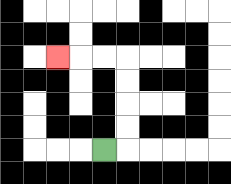{'start': '[4, 6]', 'end': '[2, 2]', 'path_directions': 'R,U,U,U,U,L,L,L', 'path_coordinates': '[[4, 6], [5, 6], [5, 5], [5, 4], [5, 3], [5, 2], [4, 2], [3, 2], [2, 2]]'}